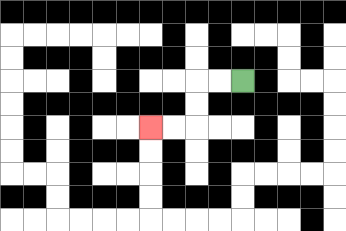{'start': '[10, 3]', 'end': '[6, 5]', 'path_directions': 'L,L,D,D,L,L', 'path_coordinates': '[[10, 3], [9, 3], [8, 3], [8, 4], [8, 5], [7, 5], [6, 5]]'}